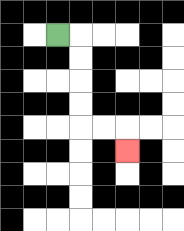{'start': '[2, 1]', 'end': '[5, 6]', 'path_directions': 'R,D,D,D,D,R,R,D', 'path_coordinates': '[[2, 1], [3, 1], [3, 2], [3, 3], [3, 4], [3, 5], [4, 5], [5, 5], [5, 6]]'}